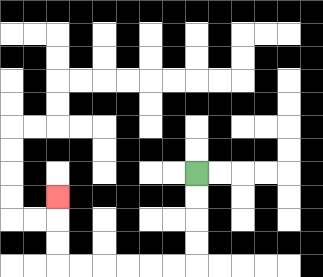{'start': '[8, 7]', 'end': '[2, 8]', 'path_directions': 'D,D,D,D,L,L,L,L,L,L,U,U,U', 'path_coordinates': '[[8, 7], [8, 8], [8, 9], [8, 10], [8, 11], [7, 11], [6, 11], [5, 11], [4, 11], [3, 11], [2, 11], [2, 10], [2, 9], [2, 8]]'}